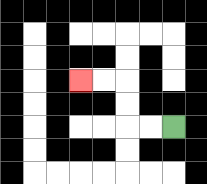{'start': '[7, 5]', 'end': '[3, 3]', 'path_directions': 'L,L,U,U,L,L', 'path_coordinates': '[[7, 5], [6, 5], [5, 5], [5, 4], [5, 3], [4, 3], [3, 3]]'}